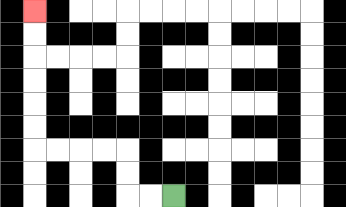{'start': '[7, 8]', 'end': '[1, 0]', 'path_directions': 'L,L,U,U,L,L,L,L,U,U,U,U,U,U', 'path_coordinates': '[[7, 8], [6, 8], [5, 8], [5, 7], [5, 6], [4, 6], [3, 6], [2, 6], [1, 6], [1, 5], [1, 4], [1, 3], [1, 2], [1, 1], [1, 0]]'}